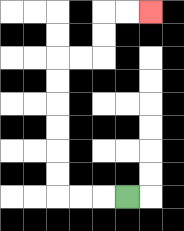{'start': '[5, 8]', 'end': '[6, 0]', 'path_directions': 'L,L,L,U,U,U,U,U,U,R,R,U,U,R,R', 'path_coordinates': '[[5, 8], [4, 8], [3, 8], [2, 8], [2, 7], [2, 6], [2, 5], [2, 4], [2, 3], [2, 2], [3, 2], [4, 2], [4, 1], [4, 0], [5, 0], [6, 0]]'}